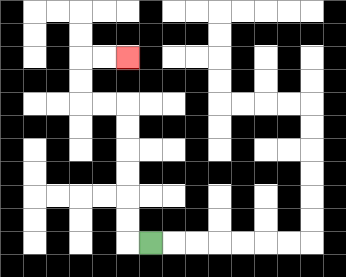{'start': '[6, 10]', 'end': '[5, 2]', 'path_directions': 'L,U,U,U,U,U,U,L,L,U,U,R,R', 'path_coordinates': '[[6, 10], [5, 10], [5, 9], [5, 8], [5, 7], [5, 6], [5, 5], [5, 4], [4, 4], [3, 4], [3, 3], [3, 2], [4, 2], [5, 2]]'}